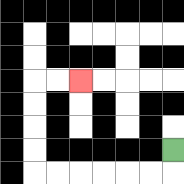{'start': '[7, 6]', 'end': '[3, 3]', 'path_directions': 'D,L,L,L,L,L,L,U,U,U,U,R,R', 'path_coordinates': '[[7, 6], [7, 7], [6, 7], [5, 7], [4, 7], [3, 7], [2, 7], [1, 7], [1, 6], [1, 5], [1, 4], [1, 3], [2, 3], [3, 3]]'}